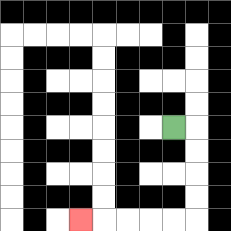{'start': '[7, 5]', 'end': '[3, 9]', 'path_directions': 'R,D,D,D,D,L,L,L,L,L', 'path_coordinates': '[[7, 5], [8, 5], [8, 6], [8, 7], [8, 8], [8, 9], [7, 9], [6, 9], [5, 9], [4, 9], [3, 9]]'}